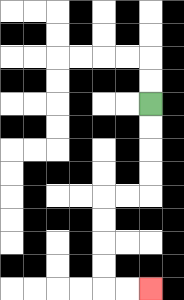{'start': '[6, 4]', 'end': '[6, 12]', 'path_directions': 'D,D,D,D,L,L,D,D,D,D,R,R', 'path_coordinates': '[[6, 4], [6, 5], [6, 6], [6, 7], [6, 8], [5, 8], [4, 8], [4, 9], [4, 10], [4, 11], [4, 12], [5, 12], [6, 12]]'}